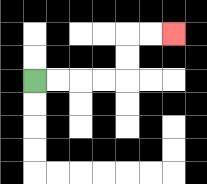{'start': '[1, 3]', 'end': '[7, 1]', 'path_directions': 'R,R,R,R,U,U,R,R', 'path_coordinates': '[[1, 3], [2, 3], [3, 3], [4, 3], [5, 3], [5, 2], [5, 1], [6, 1], [7, 1]]'}